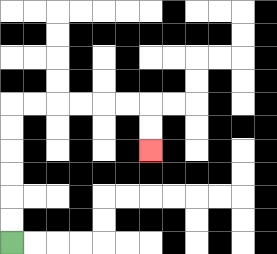{'start': '[0, 10]', 'end': '[6, 6]', 'path_directions': 'U,U,U,U,U,U,R,R,R,R,R,R,D,D', 'path_coordinates': '[[0, 10], [0, 9], [0, 8], [0, 7], [0, 6], [0, 5], [0, 4], [1, 4], [2, 4], [3, 4], [4, 4], [5, 4], [6, 4], [6, 5], [6, 6]]'}